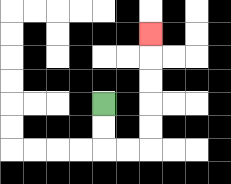{'start': '[4, 4]', 'end': '[6, 1]', 'path_directions': 'D,D,R,R,U,U,U,U,U', 'path_coordinates': '[[4, 4], [4, 5], [4, 6], [5, 6], [6, 6], [6, 5], [6, 4], [6, 3], [6, 2], [6, 1]]'}